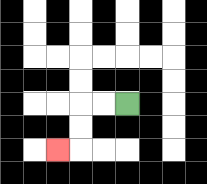{'start': '[5, 4]', 'end': '[2, 6]', 'path_directions': 'L,L,D,D,L', 'path_coordinates': '[[5, 4], [4, 4], [3, 4], [3, 5], [3, 6], [2, 6]]'}